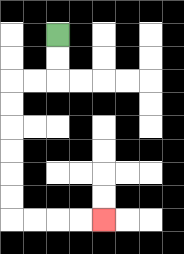{'start': '[2, 1]', 'end': '[4, 9]', 'path_directions': 'D,D,L,L,D,D,D,D,D,D,R,R,R,R', 'path_coordinates': '[[2, 1], [2, 2], [2, 3], [1, 3], [0, 3], [0, 4], [0, 5], [0, 6], [0, 7], [0, 8], [0, 9], [1, 9], [2, 9], [3, 9], [4, 9]]'}